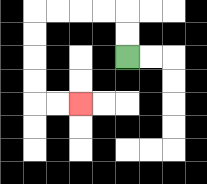{'start': '[5, 2]', 'end': '[3, 4]', 'path_directions': 'U,U,L,L,L,L,D,D,D,D,R,R', 'path_coordinates': '[[5, 2], [5, 1], [5, 0], [4, 0], [3, 0], [2, 0], [1, 0], [1, 1], [1, 2], [1, 3], [1, 4], [2, 4], [3, 4]]'}